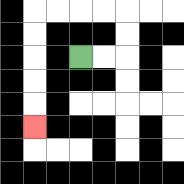{'start': '[3, 2]', 'end': '[1, 5]', 'path_directions': 'R,R,U,U,L,L,L,L,D,D,D,D,D', 'path_coordinates': '[[3, 2], [4, 2], [5, 2], [5, 1], [5, 0], [4, 0], [3, 0], [2, 0], [1, 0], [1, 1], [1, 2], [1, 3], [1, 4], [1, 5]]'}